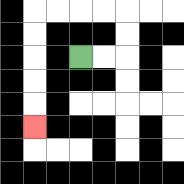{'start': '[3, 2]', 'end': '[1, 5]', 'path_directions': 'R,R,U,U,L,L,L,L,D,D,D,D,D', 'path_coordinates': '[[3, 2], [4, 2], [5, 2], [5, 1], [5, 0], [4, 0], [3, 0], [2, 0], [1, 0], [1, 1], [1, 2], [1, 3], [1, 4], [1, 5]]'}